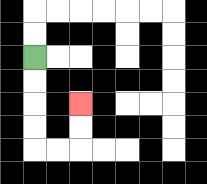{'start': '[1, 2]', 'end': '[3, 4]', 'path_directions': 'D,D,D,D,R,R,U,U', 'path_coordinates': '[[1, 2], [1, 3], [1, 4], [1, 5], [1, 6], [2, 6], [3, 6], [3, 5], [3, 4]]'}